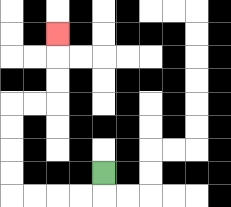{'start': '[4, 7]', 'end': '[2, 1]', 'path_directions': 'D,L,L,L,L,U,U,U,U,R,R,U,U,U', 'path_coordinates': '[[4, 7], [4, 8], [3, 8], [2, 8], [1, 8], [0, 8], [0, 7], [0, 6], [0, 5], [0, 4], [1, 4], [2, 4], [2, 3], [2, 2], [2, 1]]'}